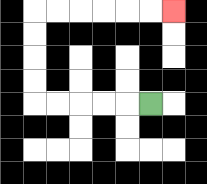{'start': '[6, 4]', 'end': '[7, 0]', 'path_directions': 'L,L,L,L,L,U,U,U,U,R,R,R,R,R,R', 'path_coordinates': '[[6, 4], [5, 4], [4, 4], [3, 4], [2, 4], [1, 4], [1, 3], [1, 2], [1, 1], [1, 0], [2, 0], [3, 0], [4, 0], [5, 0], [6, 0], [7, 0]]'}